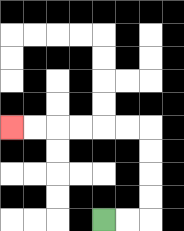{'start': '[4, 9]', 'end': '[0, 5]', 'path_directions': 'R,R,U,U,U,U,L,L,L,L,L,L', 'path_coordinates': '[[4, 9], [5, 9], [6, 9], [6, 8], [6, 7], [6, 6], [6, 5], [5, 5], [4, 5], [3, 5], [2, 5], [1, 5], [0, 5]]'}